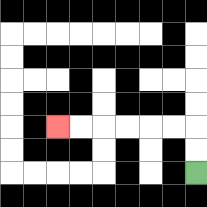{'start': '[8, 7]', 'end': '[2, 5]', 'path_directions': 'U,U,L,L,L,L,L,L', 'path_coordinates': '[[8, 7], [8, 6], [8, 5], [7, 5], [6, 5], [5, 5], [4, 5], [3, 5], [2, 5]]'}